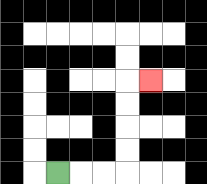{'start': '[2, 7]', 'end': '[6, 3]', 'path_directions': 'R,R,R,U,U,U,U,R', 'path_coordinates': '[[2, 7], [3, 7], [4, 7], [5, 7], [5, 6], [5, 5], [5, 4], [5, 3], [6, 3]]'}